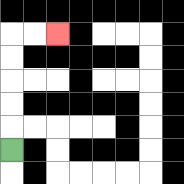{'start': '[0, 6]', 'end': '[2, 1]', 'path_directions': 'U,U,U,U,U,R,R', 'path_coordinates': '[[0, 6], [0, 5], [0, 4], [0, 3], [0, 2], [0, 1], [1, 1], [2, 1]]'}